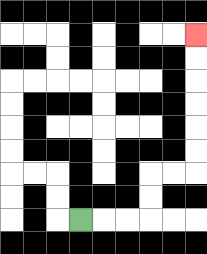{'start': '[3, 9]', 'end': '[8, 1]', 'path_directions': 'R,R,R,U,U,R,R,U,U,U,U,U,U', 'path_coordinates': '[[3, 9], [4, 9], [5, 9], [6, 9], [6, 8], [6, 7], [7, 7], [8, 7], [8, 6], [8, 5], [8, 4], [8, 3], [8, 2], [8, 1]]'}